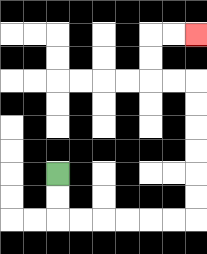{'start': '[2, 7]', 'end': '[8, 1]', 'path_directions': 'D,D,R,R,R,R,R,R,U,U,U,U,U,U,L,L,U,U,R,R', 'path_coordinates': '[[2, 7], [2, 8], [2, 9], [3, 9], [4, 9], [5, 9], [6, 9], [7, 9], [8, 9], [8, 8], [8, 7], [8, 6], [8, 5], [8, 4], [8, 3], [7, 3], [6, 3], [6, 2], [6, 1], [7, 1], [8, 1]]'}